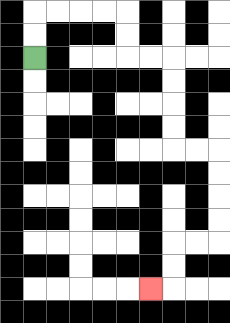{'start': '[1, 2]', 'end': '[6, 12]', 'path_directions': 'U,U,R,R,R,R,D,D,R,R,D,D,D,D,R,R,D,D,D,D,L,L,D,D,L', 'path_coordinates': '[[1, 2], [1, 1], [1, 0], [2, 0], [3, 0], [4, 0], [5, 0], [5, 1], [5, 2], [6, 2], [7, 2], [7, 3], [7, 4], [7, 5], [7, 6], [8, 6], [9, 6], [9, 7], [9, 8], [9, 9], [9, 10], [8, 10], [7, 10], [7, 11], [7, 12], [6, 12]]'}